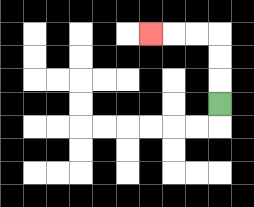{'start': '[9, 4]', 'end': '[6, 1]', 'path_directions': 'U,U,U,L,L,L', 'path_coordinates': '[[9, 4], [9, 3], [9, 2], [9, 1], [8, 1], [7, 1], [6, 1]]'}